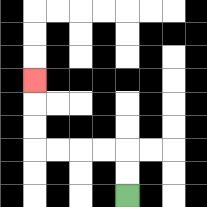{'start': '[5, 8]', 'end': '[1, 3]', 'path_directions': 'U,U,L,L,L,L,U,U,U', 'path_coordinates': '[[5, 8], [5, 7], [5, 6], [4, 6], [3, 6], [2, 6], [1, 6], [1, 5], [1, 4], [1, 3]]'}